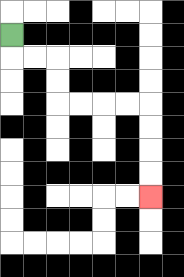{'start': '[0, 1]', 'end': '[6, 8]', 'path_directions': 'D,R,R,D,D,R,R,R,R,D,D,D,D', 'path_coordinates': '[[0, 1], [0, 2], [1, 2], [2, 2], [2, 3], [2, 4], [3, 4], [4, 4], [5, 4], [6, 4], [6, 5], [6, 6], [6, 7], [6, 8]]'}